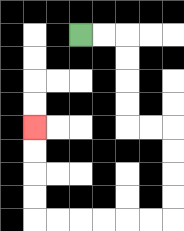{'start': '[3, 1]', 'end': '[1, 5]', 'path_directions': 'R,R,D,D,D,D,R,R,D,D,D,D,L,L,L,L,L,L,U,U,U,U', 'path_coordinates': '[[3, 1], [4, 1], [5, 1], [5, 2], [5, 3], [5, 4], [5, 5], [6, 5], [7, 5], [7, 6], [7, 7], [7, 8], [7, 9], [6, 9], [5, 9], [4, 9], [3, 9], [2, 9], [1, 9], [1, 8], [1, 7], [1, 6], [1, 5]]'}